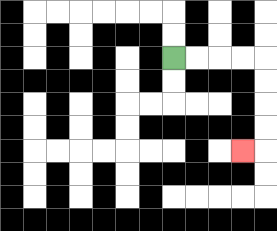{'start': '[7, 2]', 'end': '[10, 6]', 'path_directions': 'R,R,R,R,D,D,D,D,L', 'path_coordinates': '[[7, 2], [8, 2], [9, 2], [10, 2], [11, 2], [11, 3], [11, 4], [11, 5], [11, 6], [10, 6]]'}